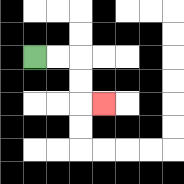{'start': '[1, 2]', 'end': '[4, 4]', 'path_directions': 'R,R,D,D,R', 'path_coordinates': '[[1, 2], [2, 2], [3, 2], [3, 3], [3, 4], [4, 4]]'}